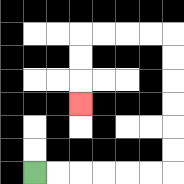{'start': '[1, 7]', 'end': '[3, 4]', 'path_directions': 'R,R,R,R,R,R,U,U,U,U,U,U,L,L,L,L,D,D,D', 'path_coordinates': '[[1, 7], [2, 7], [3, 7], [4, 7], [5, 7], [6, 7], [7, 7], [7, 6], [7, 5], [7, 4], [7, 3], [7, 2], [7, 1], [6, 1], [5, 1], [4, 1], [3, 1], [3, 2], [3, 3], [3, 4]]'}